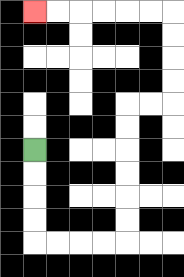{'start': '[1, 6]', 'end': '[1, 0]', 'path_directions': 'D,D,D,D,R,R,R,R,U,U,U,U,U,U,R,R,U,U,U,U,L,L,L,L,L,L', 'path_coordinates': '[[1, 6], [1, 7], [1, 8], [1, 9], [1, 10], [2, 10], [3, 10], [4, 10], [5, 10], [5, 9], [5, 8], [5, 7], [5, 6], [5, 5], [5, 4], [6, 4], [7, 4], [7, 3], [7, 2], [7, 1], [7, 0], [6, 0], [5, 0], [4, 0], [3, 0], [2, 0], [1, 0]]'}